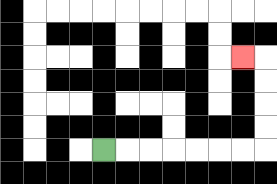{'start': '[4, 6]', 'end': '[10, 2]', 'path_directions': 'R,R,R,R,R,R,R,U,U,U,U,L', 'path_coordinates': '[[4, 6], [5, 6], [6, 6], [7, 6], [8, 6], [9, 6], [10, 6], [11, 6], [11, 5], [11, 4], [11, 3], [11, 2], [10, 2]]'}